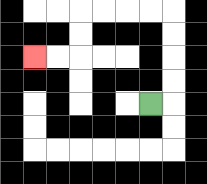{'start': '[6, 4]', 'end': '[1, 2]', 'path_directions': 'R,U,U,U,U,L,L,L,L,D,D,L,L', 'path_coordinates': '[[6, 4], [7, 4], [7, 3], [7, 2], [7, 1], [7, 0], [6, 0], [5, 0], [4, 0], [3, 0], [3, 1], [3, 2], [2, 2], [1, 2]]'}